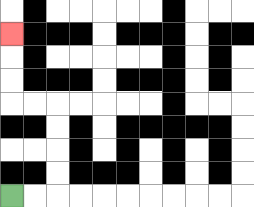{'start': '[0, 8]', 'end': '[0, 1]', 'path_directions': 'R,R,U,U,U,U,L,L,U,U,U', 'path_coordinates': '[[0, 8], [1, 8], [2, 8], [2, 7], [2, 6], [2, 5], [2, 4], [1, 4], [0, 4], [0, 3], [0, 2], [0, 1]]'}